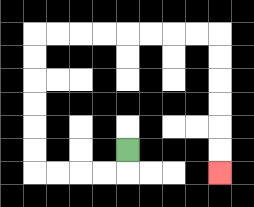{'start': '[5, 6]', 'end': '[9, 7]', 'path_directions': 'D,L,L,L,L,U,U,U,U,U,U,R,R,R,R,R,R,R,R,D,D,D,D,D,D', 'path_coordinates': '[[5, 6], [5, 7], [4, 7], [3, 7], [2, 7], [1, 7], [1, 6], [1, 5], [1, 4], [1, 3], [1, 2], [1, 1], [2, 1], [3, 1], [4, 1], [5, 1], [6, 1], [7, 1], [8, 1], [9, 1], [9, 2], [9, 3], [9, 4], [9, 5], [9, 6], [9, 7]]'}